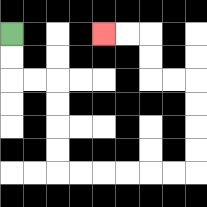{'start': '[0, 1]', 'end': '[4, 1]', 'path_directions': 'D,D,R,R,D,D,D,D,R,R,R,R,R,R,U,U,U,U,L,L,U,U,L,L', 'path_coordinates': '[[0, 1], [0, 2], [0, 3], [1, 3], [2, 3], [2, 4], [2, 5], [2, 6], [2, 7], [3, 7], [4, 7], [5, 7], [6, 7], [7, 7], [8, 7], [8, 6], [8, 5], [8, 4], [8, 3], [7, 3], [6, 3], [6, 2], [6, 1], [5, 1], [4, 1]]'}